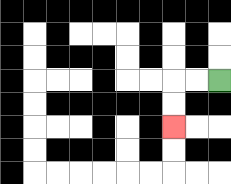{'start': '[9, 3]', 'end': '[7, 5]', 'path_directions': 'L,L,D,D', 'path_coordinates': '[[9, 3], [8, 3], [7, 3], [7, 4], [7, 5]]'}